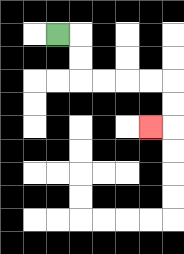{'start': '[2, 1]', 'end': '[6, 5]', 'path_directions': 'R,D,D,R,R,R,R,D,D,L', 'path_coordinates': '[[2, 1], [3, 1], [3, 2], [3, 3], [4, 3], [5, 3], [6, 3], [7, 3], [7, 4], [7, 5], [6, 5]]'}